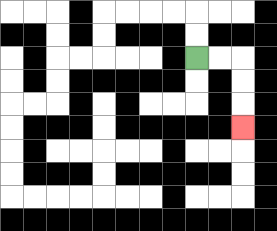{'start': '[8, 2]', 'end': '[10, 5]', 'path_directions': 'R,R,D,D,D', 'path_coordinates': '[[8, 2], [9, 2], [10, 2], [10, 3], [10, 4], [10, 5]]'}